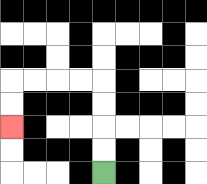{'start': '[4, 7]', 'end': '[0, 5]', 'path_directions': 'U,U,U,U,L,L,L,L,D,D', 'path_coordinates': '[[4, 7], [4, 6], [4, 5], [4, 4], [4, 3], [3, 3], [2, 3], [1, 3], [0, 3], [0, 4], [0, 5]]'}